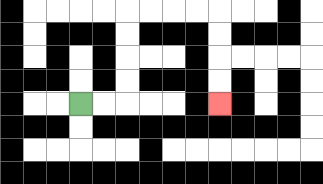{'start': '[3, 4]', 'end': '[9, 4]', 'path_directions': 'R,R,U,U,U,U,R,R,R,R,D,D,D,D', 'path_coordinates': '[[3, 4], [4, 4], [5, 4], [5, 3], [5, 2], [5, 1], [5, 0], [6, 0], [7, 0], [8, 0], [9, 0], [9, 1], [9, 2], [9, 3], [9, 4]]'}